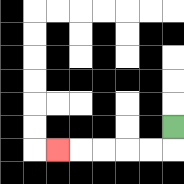{'start': '[7, 5]', 'end': '[2, 6]', 'path_directions': 'D,L,L,L,L,L', 'path_coordinates': '[[7, 5], [7, 6], [6, 6], [5, 6], [4, 6], [3, 6], [2, 6]]'}